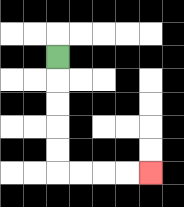{'start': '[2, 2]', 'end': '[6, 7]', 'path_directions': 'D,D,D,D,D,R,R,R,R', 'path_coordinates': '[[2, 2], [2, 3], [2, 4], [2, 5], [2, 6], [2, 7], [3, 7], [4, 7], [5, 7], [6, 7]]'}